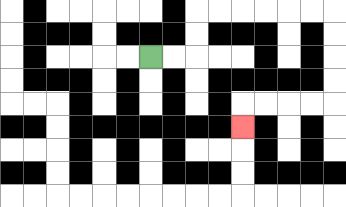{'start': '[6, 2]', 'end': '[10, 5]', 'path_directions': 'R,R,U,U,R,R,R,R,R,R,D,D,D,D,L,L,L,L,D', 'path_coordinates': '[[6, 2], [7, 2], [8, 2], [8, 1], [8, 0], [9, 0], [10, 0], [11, 0], [12, 0], [13, 0], [14, 0], [14, 1], [14, 2], [14, 3], [14, 4], [13, 4], [12, 4], [11, 4], [10, 4], [10, 5]]'}